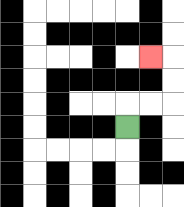{'start': '[5, 5]', 'end': '[6, 2]', 'path_directions': 'U,R,R,U,U,L', 'path_coordinates': '[[5, 5], [5, 4], [6, 4], [7, 4], [7, 3], [7, 2], [6, 2]]'}